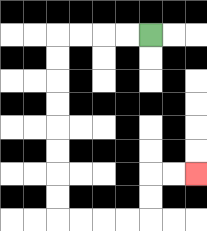{'start': '[6, 1]', 'end': '[8, 7]', 'path_directions': 'L,L,L,L,D,D,D,D,D,D,D,D,R,R,R,R,U,U,R,R', 'path_coordinates': '[[6, 1], [5, 1], [4, 1], [3, 1], [2, 1], [2, 2], [2, 3], [2, 4], [2, 5], [2, 6], [2, 7], [2, 8], [2, 9], [3, 9], [4, 9], [5, 9], [6, 9], [6, 8], [6, 7], [7, 7], [8, 7]]'}